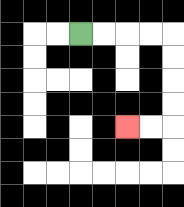{'start': '[3, 1]', 'end': '[5, 5]', 'path_directions': 'R,R,R,R,D,D,D,D,L,L', 'path_coordinates': '[[3, 1], [4, 1], [5, 1], [6, 1], [7, 1], [7, 2], [7, 3], [7, 4], [7, 5], [6, 5], [5, 5]]'}